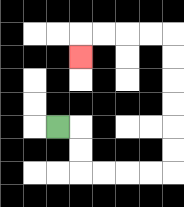{'start': '[2, 5]', 'end': '[3, 2]', 'path_directions': 'R,D,D,R,R,R,R,U,U,U,U,U,U,L,L,L,L,D', 'path_coordinates': '[[2, 5], [3, 5], [3, 6], [3, 7], [4, 7], [5, 7], [6, 7], [7, 7], [7, 6], [7, 5], [7, 4], [7, 3], [7, 2], [7, 1], [6, 1], [5, 1], [4, 1], [3, 1], [3, 2]]'}